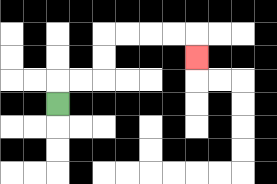{'start': '[2, 4]', 'end': '[8, 2]', 'path_directions': 'U,R,R,U,U,R,R,R,R,D', 'path_coordinates': '[[2, 4], [2, 3], [3, 3], [4, 3], [4, 2], [4, 1], [5, 1], [6, 1], [7, 1], [8, 1], [8, 2]]'}